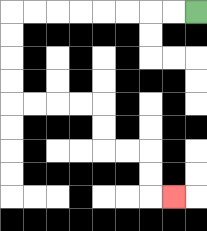{'start': '[8, 0]', 'end': '[7, 8]', 'path_directions': 'L,L,L,L,L,L,L,L,D,D,D,D,R,R,R,R,D,D,R,R,D,D,R', 'path_coordinates': '[[8, 0], [7, 0], [6, 0], [5, 0], [4, 0], [3, 0], [2, 0], [1, 0], [0, 0], [0, 1], [0, 2], [0, 3], [0, 4], [1, 4], [2, 4], [3, 4], [4, 4], [4, 5], [4, 6], [5, 6], [6, 6], [6, 7], [6, 8], [7, 8]]'}